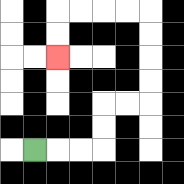{'start': '[1, 6]', 'end': '[2, 2]', 'path_directions': 'R,R,R,U,U,R,R,U,U,U,U,L,L,L,L,D,D', 'path_coordinates': '[[1, 6], [2, 6], [3, 6], [4, 6], [4, 5], [4, 4], [5, 4], [6, 4], [6, 3], [6, 2], [6, 1], [6, 0], [5, 0], [4, 0], [3, 0], [2, 0], [2, 1], [2, 2]]'}